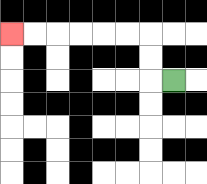{'start': '[7, 3]', 'end': '[0, 1]', 'path_directions': 'L,U,U,L,L,L,L,L,L', 'path_coordinates': '[[7, 3], [6, 3], [6, 2], [6, 1], [5, 1], [4, 1], [3, 1], [2, 1], [1, 1], [0, 1]]'}